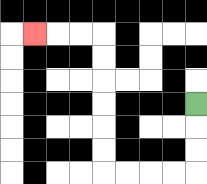{'start': '[8, 4]', 'end': '[1, 1]', 'path_directions': 'D,D,D,L,L,L,L,U,U,U,U,U,U,L,L,L', 'path_coordinates': '[[8, 4], [8, 5], [8, 6], [8, 7], [7, 7], [6, 7], [5, 7], [4, 7], [4, 6], [4, 5], [4, 4], [4, 3], [4, 2], [4, 1], [3, 1], [2, 1], [1, 1]]'}